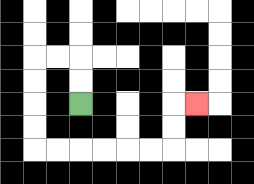{'start': '[3, 4]', 'end': '[8, 4]', 'path_directions': 'U,U,L,L,D,D,D,D,R,R,R,R,R,R,U,U,R', 'path_coordinates': '[[3, 4], [3, 3], [3, 2], [2, 2], [1, 2], [1, 3], [1, 4], [1, 5], [1, 6], [2, 6], [3, 6], [4, 6], [5, 6], [6, 6], [7, 6], [7, 5], [7, 4], [8, 4]]'}